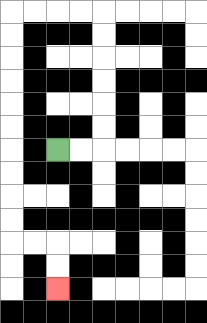{'start': '[2, 6]', 'end': '[2, 12]', 'path_directions': 'R,R,U,U,U,U,U,U,L,L,L,L,D,D,D,D,D,D,D,D,D,D,R,R,D,D', 'path_coordinates': '[[2, 6], [3, 6], [4, 6], [4, 5], [4, 4], [4, 3], [4, 2], [4, 1], [4, 0], [3, 0], [2, 0], [1, 0], [0, 0], [0, 1], [0, 2], [0, 3], [0, 4], [0, 5], [0, 6], [0, 7], [0, 8], [0, 9], [0, 10], [1, 10], [2, 10], [2, 11], [2, 12]]'}